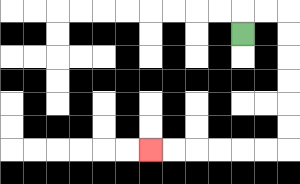{'start': '[10, 1]', 'end': '[6, 6]', 'path_directions': 'U,R,R,D,D,D,D,D,D,L,L,L,L,L,L', 'path_coordinates': '[[10, 1], [10, 0], [11, 0], [12, 0], [12, 1], [12, 2], [12, 3], [12, 4], [12, 5], [12, 6], [11, 6], [10, 6], [9, 6], [8, 6], [7, 6], [6, 6]]'}